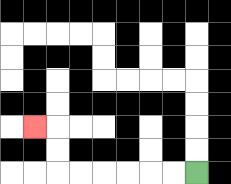{'start': '[8, 7]', 'end': '[1, 5]', 'path_directions': 'L,L,L,L,L,L,U,U,L', 'path_coordinates': '[[8, 7], [7, 7], [6, 7], [5, 7], [4, 7], [3, 7], [2, 7], [2, 6], [2, 5], [1, 5]]'}